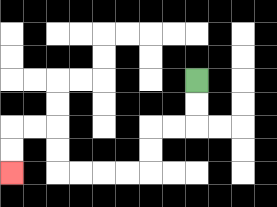{'start': '[8, 3]', 'end': '[0, 7]', 'path_directions': 'D,D,L,L,D,D,L,L,L,L,U,U,L,L,D,D', 'path_coordinates': '[[8, 3], [8, 4], [8, 5], [7, 5], [6, 5], [6, 6], [6, 7], [5, 7], [4, 7], [3, 7], [2, 7], [2, 6], [2, 5], [1, 5], [0, 5], [0, 6], [0, 7]]'}